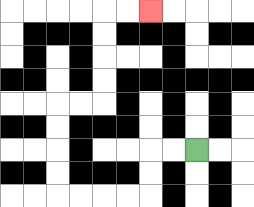{'start': '[8, 6]', 'end': '[6, 0]', 'path_directions': 'L,L,D,D,L,L,L,L,U,U,U,U,R,R,U,U,U,U,R,R', 'path_coordinates': '[[8, 6], [7, 6], [6, 6], [6, 7], [6, 8], [5, 8], [4, 8], [3, 8], [2, 8], [2, 7], [2, 6], [2, 5], [2, 4], [3, 4], [4, 4], [4, 3], [4, 2], [4, 1], [4, 0], [5, 0], [6, 0]]'}